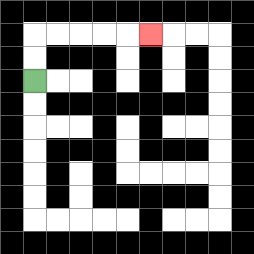{'start': '[1, 3]', 'end': '[6, 1]', 'path_directions': 'U,U,R,R,R,R,R', 'path_coordinates': '[[1, 3], [1, 2], [1, 1], [2, 1], [3, 1], [4, 1], [5, 1], [6, 1]]'}